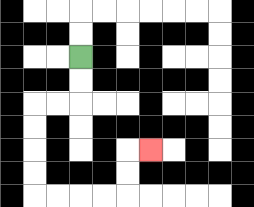{'start': '[3, 2]', 'end': '[6, 6]', 'path_directions': 'D,D,L,L,D,D,D,D,R,R,R,R,U,U,R', 'path_coordinates': '[[3, 2], [3, 3], [3, 4], [2, 4], [1, 4], [1, 5], [1, 6], [1, 7], [1, 8], [2, 8], [3, 8], [4, 8], [5, 8], [5, 7], [5, 6], [6, 6]]'}